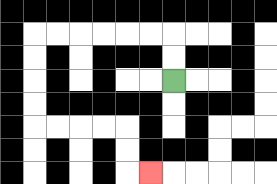{'start': '[7, 3]', 'end': '[6, 7]', 'path_directions': 'U,U,L,L,L,L,L,L,D,D,D,D,R,R,R,R,D,D,R', 'path_coordinates': '[[7, 3], [7, 2], [7, 1], [6, 1], [5, 1], [4, 1], [3, 1], [2, 1], [1, 1], [1, 2], [1, 3], [1, 4], [1, 5], [2, 5], [3, 5], [4, 5], [5, 5], [5, 6], [5, 7], [6, 7]]'}